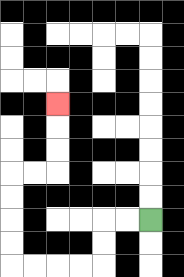{'start': '[6, 9]', 'end': '[2, 4]', 'path_directions': 'L,L,D,D,L,L,L,L,U,U,U,U,R,R,U,U,U', 'path_coordinates': '[[6, 9], [5, 9], [4, 9], [4, 10], [4, 11], [3, 11], [2, 11], [1, 11], [0, 11], [0, 10], [0, 9], [0, 8], [0, 7], [1, 7], [2, 7], [2, 6], [2, 5], [2, 4]]'}